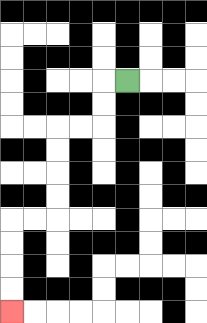{'start': '[5, 3]', 'end': '[0, 13]', 'path_directions': 'L,D,D,L,L,D,D,D,D,L,L,D,D,D,D', 'path_coordinates': '[[5, 3], [4, 3], [4, 4], [4, 5], [3, 5], [2, 5], [2, 6], [2, 7], [2, 8], [2, 9], [1, 9], [0, 9], [0, 10], [0, 11], [0, 12], [0, 13]]'}